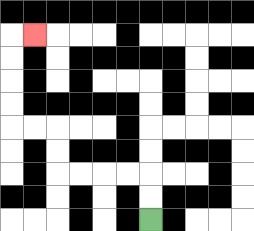{'start': '[6, 9]', 'end': '[1, 1]', 'path_directions': 'U,U,L,L,L,L,U,U,L,L,U,U,U,U,R', 'path_coordinates': '[[6, 9], [6, 8], [6, 7], [5, 7], [4, 7], [3, 7], [2, 7], [2, 6], [2, 5], [1, 5], [0, 5], [0, 4], [0, 3], [0, 2], [0, 1], [1, 1]]'}